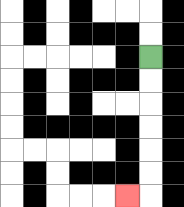{'start': '[6, 2]', 'end': '[5, 8]', 'path_directions': 'D,D,D,D,D,D,L', 'path_coordinates': '[[6, 2], [6, 3], [6, 4], [6, 5], [6, 6], [6, 7], [6, 8], [5, 8]]'}